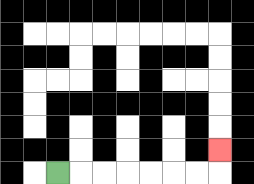{'start': '[2, 7]', 'end': '[9, 6]', 'path_directions': 'R,R,R,R,R,R,R,U', 'path_coordinates': '[[2, 7], [3, 7], [4, 7], [5, 7], [6, 7], [7, 7], [8, 7], [9, 7], [9, 6]]'}